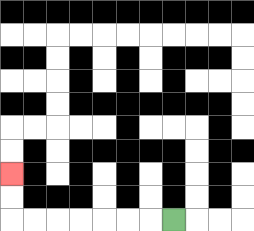{'start': '[7, 9]', 'end': '[0, 7]', 'path_directions': 'L,L,L,L,L,L,L,U,U', 'path_coordinates': '[[7, 9], [6, 9], [5, 9], [4, 9], [3, 9], [2, 9], [1, 9], [0, 9], [0, 8], [0, 7]]'}